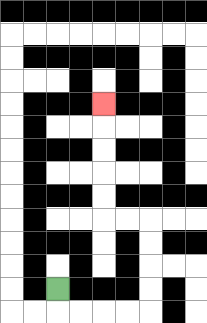{'start': '[2, 12]', 'end': '[4, 4]', 'path_directions': 'D,R,R,R,R,U,U,U,U,L,L,U,U,U,U,U', 'path_coordinates': '[[2, 12], [2, 13], [3, 13], [4, 13], [5, 13], [6, 13], [6, 12], [6, 11], [6, 10], [6, 9], [5, 9], [4, 9], [4, 8], [4, 7], [4, 6], [4, 5], [4, 4]]'}